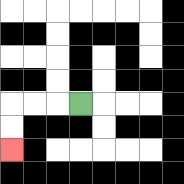{'start': '[3, 4]', 'end': '[0, 6]', 'path_directions': 'L,L,L,D,D', 'path_coordinates': '[[3, 4], [2, 4], [1, 4], [0, 4], [0, 5], [0, 6]]'}